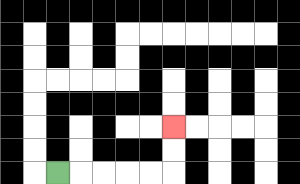{'start': '[2, 7]', 'end': '[7, 5]', 'path_directions': 'R,R,R,R,R,U,U', 'path_coordinates': '[[2, 7], [3, 7], [4, 7], [5, 7], [6, 7], [7, 7], [7, 6], [7, 5]]'}